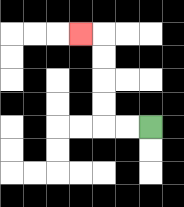{'start': '[6, 5]', 'end': '[3, 1]', 'path_directions': 'L,L,U,U,U,U,L', 'path_coordinates': '[[6, 5], [5, 5], [4, 5], [4, 4], [4, 3], [4, 2], [4, 1], [3, 1]]'}